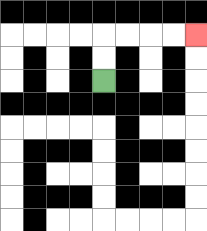{'start': '[4, 3]', 'end': '[8, 1]', 'path_directions': 'U,U,R,R,R,R', 'path_coordinates': '[[4, 3], [4, 2], [4, 1], [5, 1], [6, 1], [7, 1], [8, 1]]'}